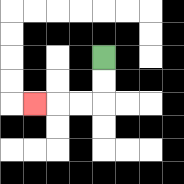{'start': '[4, 2]', 'end': '[1, 4]', 'path_directions': 'D,D,L,L,L', 'path_coordinates': '[[4, 2], [4, 3], [4, 4], [3, 4], [2, 4], [1, 4]]'}